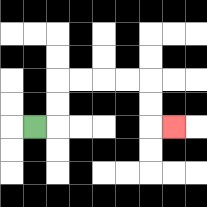{'start': '[1, 5]', 'end': '[7, 5]', 'path_directions': 'R,U,U,R,R,R,R,D,D,R', 'path_coordinates': '[[1, 5], [2, 5], [2, 4], [2, 3], [3, 3], [4, 3], [5, 3], [6, 3], [6, 4], [6, 5], [7, 5]]'}